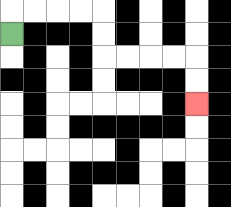{'start': '[0, 1]', 'end': '[8, 4]', 'path_directions': 'U,R,R,R,R,D,D,R,R,R,R,D,D', 'path_coordinates': '[[0, 1], [0, 0], [1, 0], [2, 0], [3, 0], [4, 0], [4, 1], [4, 2], [5, 2], [6, 2], [7, 2], [8, 2], [8, 3], [8, 4]]'}